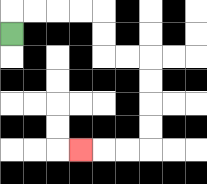{'start': '[0, 1]', 'end': '[3, 6]', 'path_directions': 'U,R,R,R,R,D,D,R,R,D,D,D,D,L,L,L', 'path_coordinates': '[[0, 1], [0, 0], [1, 0], [2, 0], [3, 0], [4, 0], [4, 1], [4, 2], [5, 2], [6, 2], [6, 3], [6, 4], [6, 5], [6, 6], [5, 6], [4, 6], [3, 6]]'}